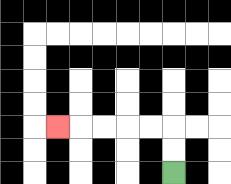{'start': '[7, 7]', 'end': '[2, 5]', 'path_directions': 'U,U,L,L,L,L,L', 'path_coordinates': '[[7, 7], [7, 6], [7, 5], [6, 5], [5, 5], [4, 5], [3, 5], [2, 5]]'}